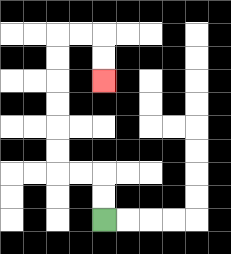{'start': '[4, 9]', 'end': '[4, 3]', 'path_directions': 'U,U,L,L,U,U,U,U,U,U,R,R,D,D', 'path_coordinates': '[[4, 9], [4, 8], [4, 7], [3, 7], [2, 7], [2, 6], [2, 5], [2, 4], [2, 3], [2, 2], [2, 1], [3, 1], [4, 1], [4, 2], [4, 3]]'}